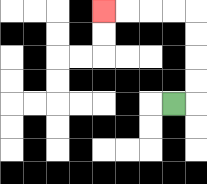{'start': '[7, 4]', 'end': '[4, 0]', 'path_directions': 'R,U,U,U,U,L,L,L,L', 'path_coordinates': '[[7, 4], [8, 4], [8, 3], [8, 2], [8, 1], [8, 0], [7, 0], [6, 0], [5, 0], [4, 0]]'}